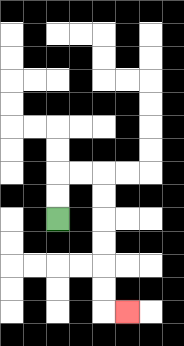{'start': '[2, 9]', 'end': '[5, 13]', 'path_directions': 'U,U,R,R,D,D,D,D,D,D,R', 'path_coordinates': '[[2, 9], [2, 8], [2, 7], [3, 7], [4, 7], [4, 8], [4, 9], [4, 10], [4, 11], [4, 12], [4, 13], [5, 13]]'}